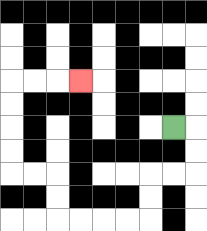{'start': '[7, 5]', 'end': '[3, 3]', 'path_directions': 'R,D,D,L,L,D,D,L,L,L,L,U,U,L,L,U,U,U,U,R,R,R', 'path_coordinates': '[[7, 5], [8, 5], [8, 6], [8, 7], [7, 7], [6, 7], [6, 8], [6, 9], [5, 9], [4, 9], [3, 9], [2, 9], [2, 8], [2, 7], [1, 7], [0, 7], [0, 6], [0, 5], [0, 4], [0, 3], [1, 3], [2, 3], [3, 3]]'}